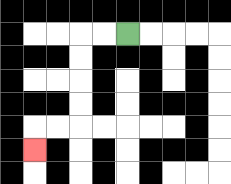{'start': '[5, 1]', 'end': '[1, 6]', 'path_directions': 'L,L,D,D,D,D,L,L,D', 'path_coordinates': '[[5, 1], [4, 1], [3, 1], [3, 2], [3, 3], [3, 4], [3, 5], [2, 5], [1, 5], [1, 6]]'}